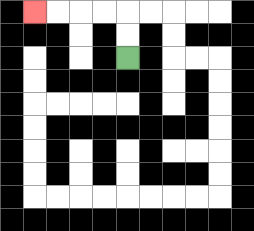{'start': '[5, 2]', 'end': '[1, 0]', 'path_directions': 'U,U,L,L,L,L', 'path_coordinates': '[[5, 2], [5, 1], [5, 0], [4, 0], [3, 0], [2, 0], [1, 0]]'}